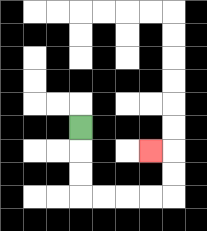{'start': '[3, 5]', 'end': '[6, 6]', 'path_directions': 'D,D,D,R,R,R,R,U,U,L', 'path_coordinates': '[[3, 5], [3, 6], [3, 7], [3, 8], [4, 8], [5, 8], [6, 8], [7, 8], [7, 7], [7, 6], [6, 6]]'}